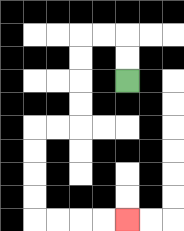{'start': '[5, 3]', 'end': '[5, 9]', 'path_directions': 'U,U,L,L,D,D,D,D,L,L,D,D,D,D,R,R,R,R', 'path_coordinates': '[[5, 3], [5, 2], [5, 1], [4, 1], [3, 1], [3, 2], [3, 3], [3, 4], [3, 5], [2, 5], [1, 5], [1, 6], [1, 7], [1, 8], [1, 9], [2, 9], [3, 9], [4, 9], [5, 9]]'}